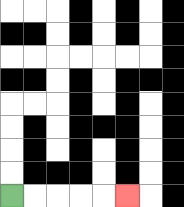{'start': '[0, 8]', 'end': '[5, 8]', 'path_directions': 'R,R,R,R,R', 'path_coordinates': '[[0, 8], [1, 8], [2, 8], [3, 8], [4, 8], [5, 8]]'}